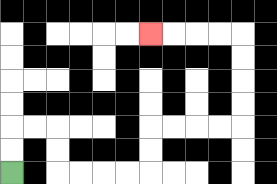{'start': '[0, 7]', 'end': '[6, 1]', 'path_directions': 'U,U,R,R,D,D,R,R,R,R,U,U,R,R,R,R,U,U,U,U,L,L,L,L', 'path_coordinates': '[[0, 7], [0, 6], [0, 5], [1, 5], [2, 5], [2, 6], [2, 7], [3, 7], [4, 7], [5, 7], [6, 7], [6, 6], [6, 5], [7, 5], [8, 5], [9, 5], [10, 5], [10, 4], [10, 3], [10, 2], [10, 1], [9, 1], [8, 1], [7, 1], [6, 1]]'}